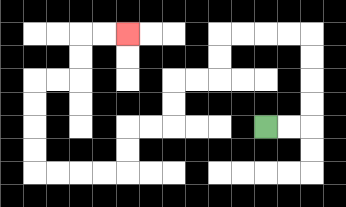{'start': '[11, 5]', 'end': '[5, 1]', 'path_directions': 'R,R,U,U,U,U,L,L,L,L,D,D,L,L,D,D,L,L,D,D,L,L,L,L,U,U,U,U,R,R,U,U,R,R', 'path_coordinates': '[[11, 5], [12, 5], [13, 5], [13, 4], [13, 3], [13, 2], [13, 1], [12, 1], [11, 1], [10, 1], [9, 1], [9, 2], [9, 3], [8, 3], [7, 3], [7, 4], [7, 5], [6, 5], [5, 5], [5, 6], [5, 7], [4, 7], [3, 7], [2, 7], [1, 7], [1, 6], [1, 5], [1, 4], [1, 3], [2, 3], [3, 3], [3, 2], [3, 1], [4, 1], [5, 1]]'}